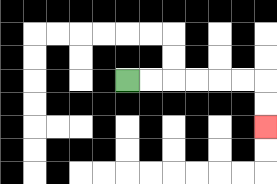{'start': '[5, 3]', 'end': '[11, 5]', 'path_directions': 'R,R,R,R,R,R,D,D', 'path_coordinates': '[[5, 3], [6, 3], [7, 3], [8, 3], [9, 3], [10, 3], [11, 3], [11, 4], [11, 5]]'}